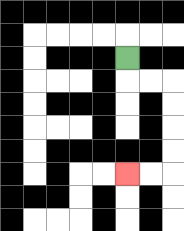{'start': '[5, 2]', 'end': '[5, 7]', 'path_directions': 'D,R,R,D,D,D,D,L,L', 'path_coordinates': '[[5, 2], [5, 3], [6, 3], [7, 3], [7, 4], [7, 5], [7, 6], [7, 7], [6, 7], [5, 7]]'}